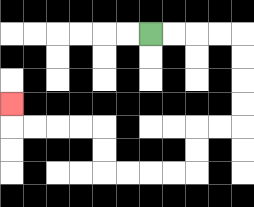{'start': '[6, 1]', 'end': '[0, 4]', 'path_directions': 'R,R,R,R,D,D,D,D,L,L,D,D,L,L,L,L,U,U,L,L,L,L,U', 'path_coordinates': '[[6, 1], [7, 1], [8, 1], [9, 1], [10, 1], [10, 2], [10, 3], [10, 4], [10, 5], [9, 5], [8, 5], [8, 6], [8, 7], [7, 7], [6, 7], [5, 7], [4, 7], [4, 6], [4, 5], [3, 5], [2, 5], [1, 5], [0, 5], [0, 4]]'}